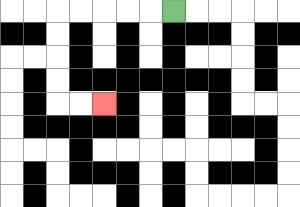{'start': '[7, 0]', 'end': '[4, 4]', 'path_directions': 'L,L,L,L,L,D,D,D,D,R,R', 'path_coordinates': '[[7, 0], [6, 0], [5, 0], [4, 0], [3, 0], [2, 0], [2, 1], [2, 2], [2, 3], [2, 4], [3, 4], [4, 4]]'}